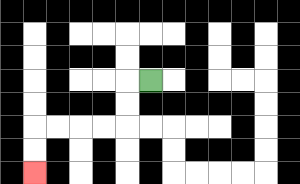{'start': '[6, 3]', 'end': '[1, 7]', 'path_directions': 'L,D,D,L,L,L,L,D,D', 'path_coordinates': '[[6, 3], [5, 3], [5, 4], [5, 5], [4, 5], [3, 5], [2, 5], [1, 5], [1, 6], [1, 7]]'}